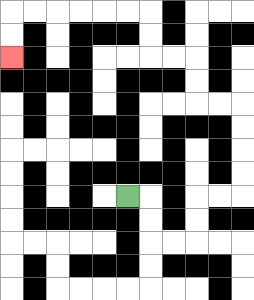{'start': '[5, 8]', 'end': '[0, 2]', 'path_directions': 'R,D,D,R,R,U,U,R,R,U,U,U,U,L,L,U,U,L,L,U,U,L,L,L,L,L,L,D,D', 'path_coordinates': '[[5, 8], [6, 8], [6, 9], [6, 10], [7, 10], [8, 10], [8, 9], [8, 8], [9, 8], [10, 8], [10, 7], [10, 6], [10, 5], [10, 4], [9, 4], [8, 4], [8, 3], [8, 2], [7, 2], [6, 2], [6, 1], [6, 0], [5, 0], [4, 0], [3, 0], [2, 0], [1, 0], [0, 0], [0, 1], [0, 2]]'}